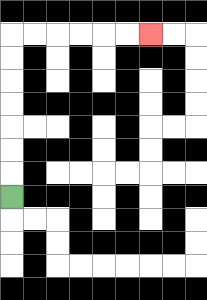{'start': '[0, 8]', 'end': '[6, 1]', 'path_directions': 'U,U,U,U,U,U,U,R,R,R,R,R,R', 'path_coordinates': '[[0, 8], [0, 7], [0, 6], [0, 5], [0, 4], [0, 3], [0, 2], [0, 1], [1, 1], [2, 1], [3, 1], [4, 1], [5, 1], [6, 1]]'}